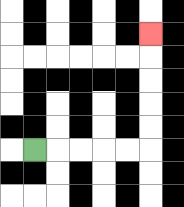{'start': '[1, 6]', 'end': '[6, 1]', 'path_directions': 'R,R,R,R,R,U,U,U,U,U', 'path_coordinates': '[[1, 6], [2, 6], [3, 6], [4, 6], [5, 6], [6, 6], [6, 5], [6, 4], [6, 3], [6, 2], [6, 1]]'}